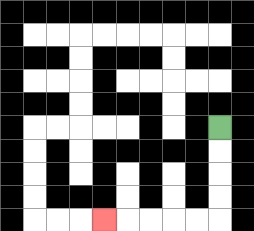{'start': '[9, 5]', 'end': '[4, 9]', 'path_directions': 'D,D,D,D,L,L,L,L,L', 'path_coordinates': '[[9, 5], [9, 6], [9, 7], [9, 8], [9, 9], [8, 9], [7, 9], [6, 9], [5, 9], [4, 9]]'}